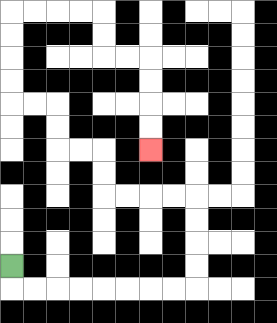{'start': '[0, 11]', 'end': '[6, 6]', 'path_directions': 'D,R,R,R,R,R,R,R,R,U,U,U,U,L,L,L,L,U,U,L,L,U,U,L,L,U,U,U,U,R,R,R,R,D,D,R,R,D,D,D,D', 'path_coordinates': '[[0, 11], [0, 12], [1, 12], [2, 12], [3, 12], [4, 12], [5, 12], [6, 12], [7, 12], [8, 12], [8, 11], [8, 10], [8, 9], [8, 8], [7, 8], [6, 8], [5, 8], [4, 8], [4, 7], [4, 6], [3, 6], [2, 6], [2, 5], [2, 4], [1, 4], [0, 4], [0, 3], [0, 2], [0, 1], [0, 0], [1, 0], [2, 0], [3, 0], [4, 0], [4, 1], [4, 2], [5, 2], [6, 2], [6, 3], [6, 4], [6, 5], [6, 6]]'}